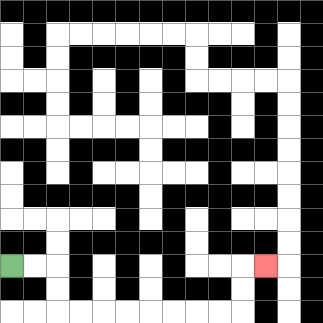{'start': '[0, 11]', 'end': '[11, 11]', 'path_directions': 'R,R,D,D,R,R,R,R,R,R,R,R,U,U,R', 'path_coordinates': '[[0, 11], [1, 11], [2, 11], [2, 12], [2, 13], [3, 13], [4, 13], [5, 13], [6, 13], [7, 13], [8, 13], [9, 13], [10, 13], [10, 12], [10, 11], [11, 11]]'}